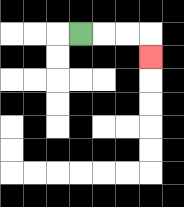{'start': '[3, 1]', 'end': '[6, 2]', 'path_directions': 'R,R,R,D', 'path_coordinates': '[[3, 1], [4, 1], [5, 1], [6, 1], [6, 2]]'}